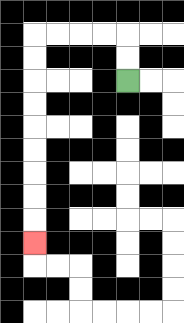{'start': '[5, 3]', 'end': '[1, 10]', 'path_directions': 'U,U,L,L,L,L,D,D,D,D,D,D,D,D,D', 'path_coordinates': '[[5, 3], [5, 2], [5, 1], [4, 1], [3, 1], [2, 1], [1, 1], [1, 2], [1, 3], [1, 4], [1, 5], [1, 6], [1, 7], [1, 8], [1, 9], [1, 10]]'}